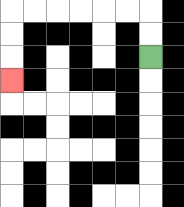{'start': '[6, 2]', 'end': '[0, 3]', 'path_directions': 'U,U,L,L,L,L,L,L,D,D,D', 'path_coordinates': '[[6, 2], [6, 1], [6, 0], [5, 0], [4, 0], [3, 0], [2, 0], [1, 0], [0, 0], [0, 1], [0, 2], [0, 3]]'}